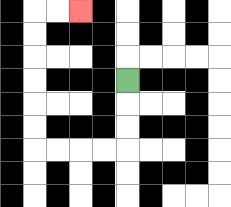{'start': '[5, 3]', 'end': '[3, 0]', 'path_directions': 'D,D,D,L,L,L,L,U,U,U,U,U,U,R,R', 'path_coordinates': '[[5, 3], [5, 4], [5, 5], [5, 6], [4, 6], [3, 6], [2, 6], [1, 6], [1, 5], [1, 4], [1, 3], [1, 2], [1, 1], [1, 0], [2, 0], [3, 0]]'}